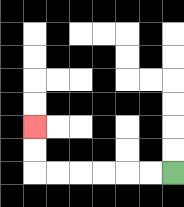{'start': '[7, 7]', 'end': '[1, 5]', 'path_directions': 'L,L,L,L,L,L,U,U', 'path_coordinates': '[[7, 7], [6, 7], [5, 7], [4, 7], [3, 7], [2, 7], [1, 7], [1, 6], [1, 5]]'}